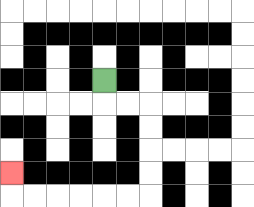{'start': '[4, 3]', 'end': '[0, 7]', 'path_directions': 'D,R,R,D,D,D,D,L,L,L,L,L,L,U', 'path_coordinates': '[[4, 3], [4, 4], [5, 4], [6, 4], [6, 5], [6, 6], [6, 7], [6, 8], [5, 8], [4, 8], [3, 8], [2, 8], [1, 8], [0, 8], [0, 7]]'}